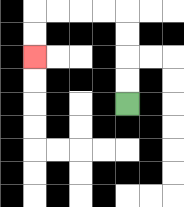{'start': '[5, 4]', 'end': '[1, 2]', 'path_directions': 'U,U,U,U,L,L,L,L,D,D', 'path_coordinates': '[[5, 4], [5, 3], [5, 2], [5, 1], [5, 0], [4, 0], [3, 0], [2, 0], [1, 0], [1, 1], [1, 2]]'}